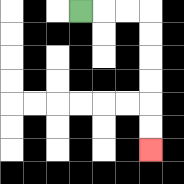{'start': '[3, 0]', 'end': '[6, 6]', 'path_directions': 'R,R,R,D,D,D,D,D,D', 'path_coordinates': '[[3, 0], [4, 0], [5, 0], [6, 0], [6, 1], [6, 2], [6, 3], [6, 4], [6, 5], [6, 6]]'}